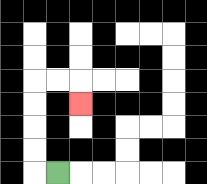{'start': '[2, 7]', 'end': '[3, 4]', 'path_directions': 'L,U,U,U,U,R,R,D', 'path_coordinates': '[[2, 7], [1, 7], [1, 6], [1, 5], [1, 4], [1, 3], [2, 3], [3, 3], [3, 4]]'}